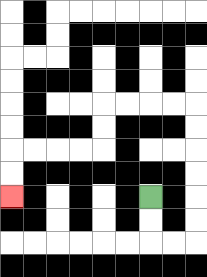{'start': '[6, 8]', 'end': '[0, 8]', 'path_directions': 'D,D,R,R,U,U,U,U,U,U,L,L,L,L,D,D,L,L,L,L,D,D', 'path_coordinates': '[[6, 8], [6, 9], [6, 10], [7, 10], [8, 10], [8, 9], [8, 8], [8, 7], [8, 6], [8, 5], [8, 4], [7, 4], [6, 4], [5, 4], [4, 4], [4, 5], [4, 6], [3, 6], [2, 6], [1, 6], [0, 6], [0, 7], [0, 8]]'}